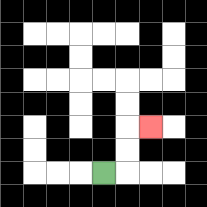{'start': '[4, 7]', 'end': '[6, 5]', 'path_directions': 'R,U,U,R', 'path_coordinates': '[[4, 7], [5, 7], [5, 6], [5, 5], [6, 5]]'}